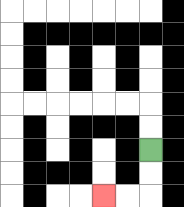{'start': '[6, 6]', 'end': '[4, 8]', 'path_directions': 'D,D,L,L', 'path_coordinates': '[[6, 6], [6, 7], [6, 8], [5, 8], [4, 8]]'}